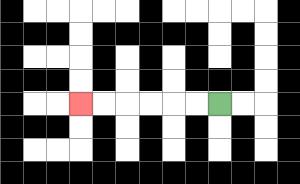{'start': '[9, 4]', 'end': '[3, 4]', 'path_directions': 'L,L,L,L,L,L', 'path_coordinates': '[[9, 4], [8, 4], [7, 4], [6, 4], [5, 4], [4, 4], [3, 4]]'}